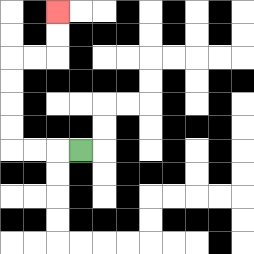{'start': '[3, 6]', 'end': '[2, 0]', 'path_directions': 'L,L,L,U,U,U,U,R,R,U,U', 'path_coordinates': '[[3, 6], [2, 6], [1, 6], [0, 6], [0, 5], [0, 4], [0, 3], [0, 2], [1, 2], [2, 2], [2, 1], [2, 0]]'}